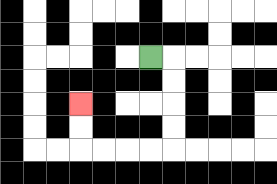{'start': '[6, 2]', 'end': '[3, 4]', 'path_directions': 'R,D,D,D,D,L,L,L,L,U,U', 'path_coordinates': '[[6, 2], [7, 2], [7, 3], [7, 4], [7, 5], [7, 6], [6, 6], [5, 6], [4, 6], [3, 6], [3, 5], [3, 4]]'}